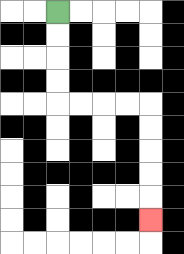{'start': '[2, 0]', 'end': '[6, 9]', 'path_directions': 'D,D,D,D,R,R,R,R,D,D,D,D,D', 'path_coordinates': '[[2, 0], [2, 1], [2, 2], [2, 3], [2, 4], [3, 4], [4, 4], [5, 4], [6, 4], [6, 5], [6, 6], [6, 7], [6, 8], [6, 9]]'}